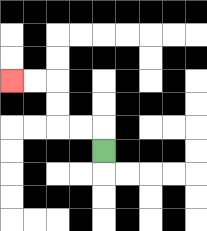{'start': '[4, 6]', 'end': '[0, 3]', 'path_directions': 'U,L,L,U,U,L,L', 'path_coordinates': '[[4, 6], [4, 5], [3, 5], [2, 5], [2, 4], [2, 3], [1, 3], [0, 3]]'}